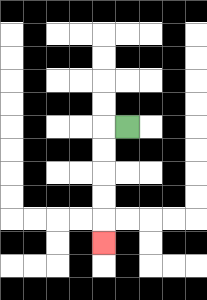{'start': '[5, 5]', 'end': '[4, 10]', 'path_directions': 'L,D,D,D,D,D', 'path_coordinates': '[[5, 5], [4, 5], [4, 6], [4, 7], [4, 8], [4, 9], [4, 10]]'}